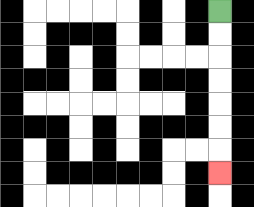{'start': '[9, 0]', 'end': '[9, 7]', 'path_directions': 'D,D,D,D,D,D,D', 'path_coordinates': '[[9, 0], [9, 1], [9, 2], [9, 3], [9, 4], [9, 5], [9, 6], [9, 7]]'}